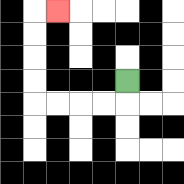{'start': '[5, 3]', 'end': '[2, 0]', 'path_directions': 'D,L,L,L,L,U,U,U,U,R', 'path_coordinates': '[[5, 3], [5, 4], [4, 4], [3, 4], [2, 4], [1, 4], [1, 3], [1, 2], [1, 1], [1, 0], [2, 0]]'}